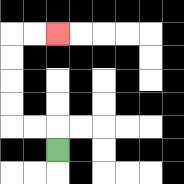{'start': '[2, 6]', 'end': '[2, 1]', 'path_directions': 'U,L,L,U,U,U,U,R,R', 'path_coordinates': '[[2, 6], [2, 5], [1, 5], [0, 5], [0, 4], [0, 3], [0, 2], [0, 1], [1, 1], [2, 1]]'}